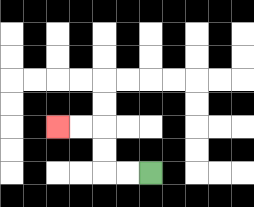{'start': '[6, 7]', 'end': '[2, 5]', 'path_directions': 'L,L,U,U,L,L', 'path_coordinates': '[[6, 7], [5, 7], [4, 7], [4, 6], [4, 5], [3, 5], [2, 5]]'}